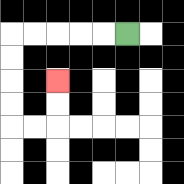{'start': '[5, 1]', 'end': '[2, 3]', 'path_directions': 'L,L,L,L,L,D,D,D,D,R,R,U,U', 'path_coordinates': '[[5, 1], [4, 1], [3, 1], [2, 1], [1, 1], [0, 1], [0, 2], [0, 3], [0, 4], [0, 5], [1, 5], [2, 5], [2, 4], [2, 3]]'}